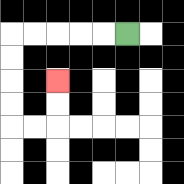{'start': '[5, 1]', 'end': '[2, 3]', 'path_directions': 'L,L,L,L,L,D,D,D,D,R,R,U,U', 'path_coordinates': '[[5, 1], [4, 1], [3, 1], [2, 1], [1, 1], [0, 1], [0, 2], [0, 3], [0, 4], [0, 5], [1, 5], [2, 5], [2, 4], [2, 3]]'}